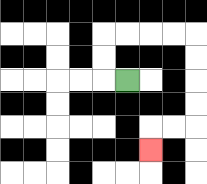{'start': '[5, 3]', 'end': '[6, 6]', 'path_directions': 'L,U,U,R,R,R,R,D,D,D,D,L,L,D', 'path_coordinates': '[[5, 3], [4, 3], [4, 2], [4, 1], [5, 1], [6, 1], [7, 1], [8, 1], [8, 2], [8, 3], [8, 4], [8, 5], [7, 5], [6, 5], [6, 6]]'}